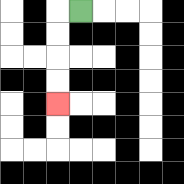{'start': '[3, 0]', 'end': '[2, 4]', 'path_directions': 'L,D,D,D,D', 'path_coordinates': '[[3, 0], [2, 0], [2, 1], [2, 2], [2, 3], [2, 4]]'}